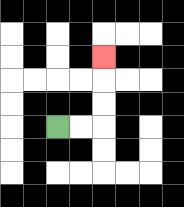{'start': '[2, 5]', 'end': '[4, 2]', 'path_directions': 'R,R,U,U,U', 'path_coordinates': '[[2, 5], [3, 5], [4, 5], [4, 4], [4, 3], [4, 2]]'}